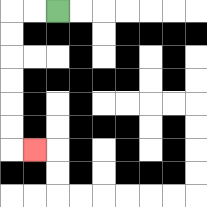{'start': '[2, 0]', 'end': '[1, 6]', 'path_directions': 'L,L,D,D,D,D,D,D,R', 'path_coordinates': '[[2, 0], [1, 0], [0, 0], [0, 1], [0, 2], [0, 3], [0, 4], [0, 5], [0, 6], [1, 6]]'}